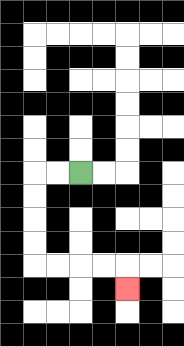{'start': '[3, 7]', 'end': '[5, 12]', 'path_directions': 'L,L,D,D,D,D,R,R,R,R,D', 'path_coordinates': '[[3, 7], [2, 7], [1, 7], [1, 8], [1, 9], [1, 10], [1, 11], [2, 11], [3, 11], [4, 11], [5, 11], [5, 12]]'}